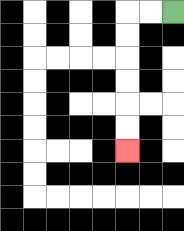{'start': '[7, 0]', 'end': '[5, 6]', 'path_directions': 'L,L,D,D,D,D,D,D', 'path_coordinates': '[[7, 0], [6, 0], [5, 0], [5, 1], [5, 2], [5, 3], [5, 4], [5, 5], [5, 6]]'}